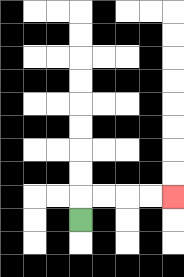{'start': '[3, 9]', 'end': '[7, 8]', 'path_directions': 'U,R,R,R,R', 'path_coordinates': '[[3, 9], [3, 8], [4, 8], [5, 8], [6, 8], [7, 8]]'}